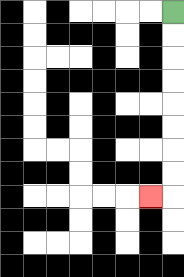{'start': '[7, 0]', 'end': '[6, 8]', 'path_directions': 'D,D,D,D,D,D,D,D,L', 'path_coordinates': '[[7, 0], [7, 1], [7, 2], [7, 3], [7, 4], [7, 5], [7, 6], [7, 7], [7, 8], [6, 8]]'}